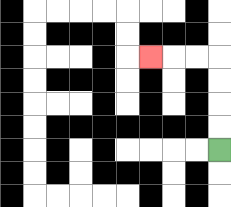{'start': '[9, 6]', 'end': '[6, 2]', 'path_directions': 'U,U,U,U,L,L,L', 'path_coordinates': '[[9, 6], [9, 5], [9, 4], [9, 3], [9, 2], [8, 2], [7, 2], [6, 2]]'}